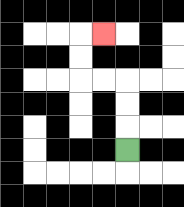{'start': '[5, 6]', 'end': '[4, 1]', 'path_directions': 'U,U,U,L,L,U,U,R', 'path_coordinates': '[[5, 6], [5, 5], [5, 4], [5, 3], [4, 3], [3, 3], [3, 2], [3, 1], [4, 1]]'}